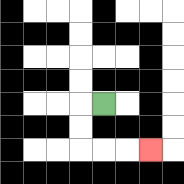{'start': '[4, 4]', 'end': '[6, 6]', 'path_directions': 'L,D,D,R,R,R', 'path_coordinates': '[[4, 4], [3, 4], [3, 5], [3, 6], [4, 6], [5, 6], [6, 6]]'}